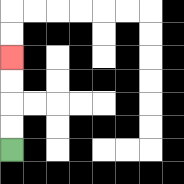{'start': '[0, 6]', 'end': '[0, 2]', 'path_directions': 'U,U,U,U', 'path_coordinates': '[[0, 6], [0, 5], [0, 4], [0, 3], [0, 2]]'}